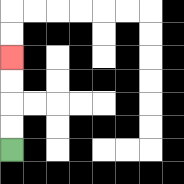{'start': '[0, 6]', 'end': '[0, 2]', 'path_directions': 'U,U,U,U', 'path_coordinates': '[[0, 6], [0, 5], [0, 4], [0, 3], [0, 2]]'}